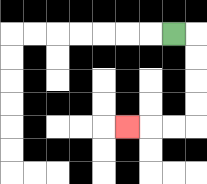{'start': '[7, 1]', 'end': '[5, 5]', 'path_directions': 'R,D,D,D,D,L,L,L', 'path_coordinates': '[[7, 1], [8, 1], [8, 2], [8, 3], [8, 4], [8, 5], [7, 5], [6, 5], [5, 5]]'}